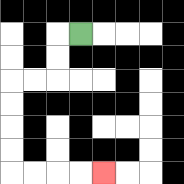{'start': '[3, 1]', 'end': '[4, 7]', 'path_directions': 'L,D,D,L,L,D,D,D,D,R,R,R,R', 'path_coordinates': '[[3, 1], [2, 1], [2, 2], [2, 3], [1, 3], [0, 3], [0, 4], [0, 5], [0, 6], [0, 7], [1, 7], [2, 7], [3, 7], [4, 7]]'}